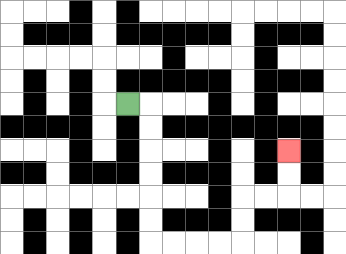{'start': '[5, 4]', 'end': '[12, 6]', 'path_directions': 'R,D,D,D,D,D,D,R,R,R,R,U,U,R,R,U,U', 'path_coordinates': '[[5, 4], [6, 4], [6, 5], [6, 6], [6, 7], [6, 8], [6, 9], [6, 10], [7, 10], [8, 10], [9, 10], [10, 10], [10, 9], [10, 8], [11, 8], [12, 8], [12, 7], [12, 6]]'}